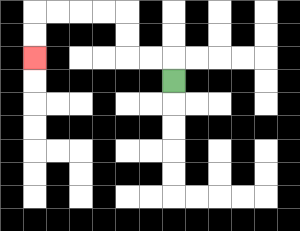{'start': '[7, 3]', 'end': '[1, 2]', 'path_directions': 'U,L,L,U,U,L,L,L,L,D,D', 'path_coordinates': '[[7, 3], [7, 2], [6, 2], [5, 2], [5, 1], [5, 0], [4, 0], [3, 0], [2, 0], [1, 0], [1, 1], [1, 2]]'}